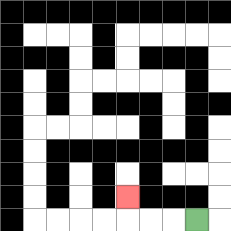{'start': '[8, 9]', 'end': '[5, 8]', 'path_directions': 'L,L,L,U', 'path_coordinates': '[[8, 9], [7, 9], [6, 9], [5, 9], [5, 8]]'}